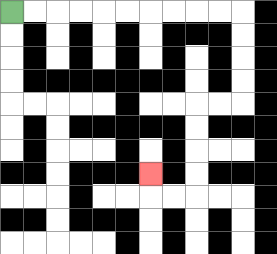{'start': '[0, 0]', 'end': '[6, 7]', 'path_directions': 'R,R,R,R,R,R,R,R,R,R,D,D,D,D,L,L,D,D,D,D,L,L,U', 'path_coordinates': '[[0, 0], [1, 0], [2, 0], [3, 0], [4, 0], [5, 0], [6, 0], [7, 0], [8, 0], [9, 0], [10, 0], [10, 1], [10, 2], [10, 3], [10, 4], [9, 4], [8, 4], [8, 5], [8, 6], [8, 7], [8, 8], [7, 8], [6, 8], [6, 7]]'}